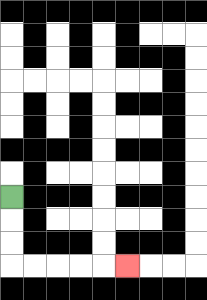{'start': '[0, 8]', 'end': '[5, 11]', 'path_directions': 'D,D,D,R,R,R,R,R', 'path_coordinates': '[[0, 8], [0, 9], [0, 10], [0, 11], [1, 11], [2, 11], [3, 11], [4, 11], [5, 11]]'}